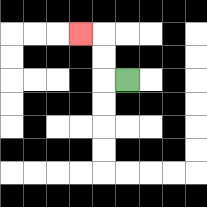{'start': '[5, 3]', 'end': '[3, 1]', 'path_directions': 'L,U,U,L', 'path_coordinates': '[[5, 3], [4, 3], [4, 2], [4, 1], [3, 1]]'}